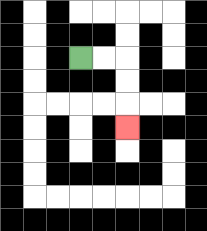{'start': '[3, 2]', 'end': '[5, 5]', 'path_directions': 'R,R,D,D,D', 'path_coordinates': '[[3, 2], [4, 2], [5, 2], [5, 3], [5, 4], [5, 5]]'}